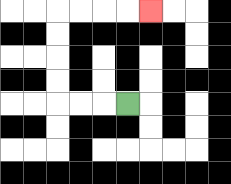{'start': '[5, 4]', 'end': '[6, 0]', 'path_directions': 'L,L,L,U,U,U,U,R,R,R,R', 'path_coordinates': '[[5, 4], [4, 4], [3, 4], [2, 4], [2, 3], [2, 2], [2, 1], [2, 0], [3, 0], [4, 0], [5, 0], [6, 0]]'}